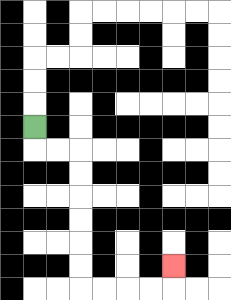{'start': '[1, 5]', 'end': '[7, 11]', 'path_directions': 'D,R,R,D,D,D,D,D,D,R,R,R,R,U', 'path_coordinates': '[[1, 5], [1, 6], [2, 6], [3, 6], [3, 7], [3, 8], [3, 9], [3, 10], [3, 11], [3, 12], [4, 12], [5, 12], [6, 12], [7, 12], [7, 11]]'}